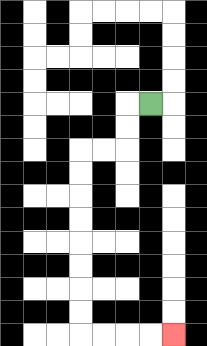{'start': '[6, 4]', 'end': '[7, 14]', 'path_directions': 'L,D,D,L,L,D,D,D,D,D,D,D,D,R,R,R,R', 'path_coordinates': '[[6, 4], [5, 4], [5, 5], [5, 6], [4, 6], [3, 6], [3, 7], [3, 8], [3, 9], [3, 10], [3, 11], [3, 12], [3, 13], [3, 14], [4, 14], [5, 14], [6, 14], [7, 14]]'}